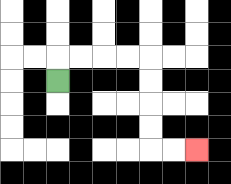{'start': '[2, 3]', 'end': '[8, 6]', 'path_directions': 'U,R,R,R,R,D,D,D,D,R,R', 'path_coordinates': '[[2, 3], [2, 2], [3, 2], [4, 2], [5, 2], [6, 2], [6, 3], [6, 4], [6, 5], [6, 6], [7, 6], [8, 6]]'}